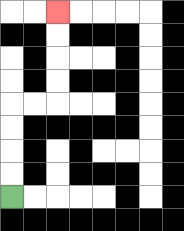{'start': '[0, 8]', 'end': '[2, 0]', 'path_directions': 'U,U,U,U,R,R,U,U,U,U', 'path_coordinates': '[[0, 8], [0, 7], [0, 6], [0, 5], [0, 4], [1, 4], [2, 4], [2, 3], [2, 2], [2, 1], [2, 0]]'}